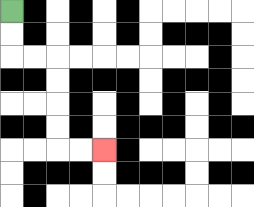{'start': '[0, 0]', 'end': '[4, 6]', 'path_directions': 'D,D,R,R,D,D,D,D,R,R', 'path_coordinates': '[[0, 0], [0, 1], [0, 2], [1, 2], [2, 2], [2, 3], [2, 4], [2, 5], [2, 6], [3, 6], [4, 6]]'}